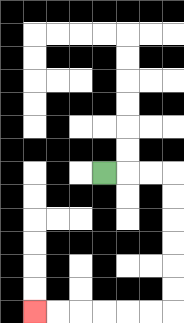{'start': '[4, 7]', 'end': '[1, 13]', 'path_directions': 'R,R,R,D,D,D,D,D,D,L,L,L,L,L,L', 'path_coordinates': '[[4, 7], [5, 7], [6, 7], [7, 7], [7, 8], [7, 9], [7, 10], [7, 11], [7, 12], [7, 13], [6, 13], [5, 13], [4, 13], [3, 13], [2, 13], [1, 13]]'}